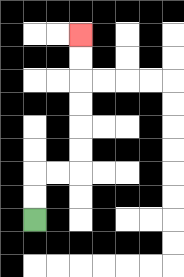{'start': '[1, 9]', 'end': '[3, 1]', 'path_directions': 'U,U,R,R,U,U,U,U,U,U', 'path_coordinates': '[[1, 9], [1, 8], [1, 7], [2, 7], [3, 7], [3, 6], [3, 5], [3, 4], [3, 3], [3, 2], [3, 1]]'}